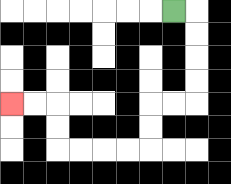{'start': '[7, 0]', 'end': '[0, 4]', 'path_directions': 'R,D,D,D,D,L,L,D,D,L,L,L,L,U,U,L,L', 'path_coordinates': '[[7, 0], [8, 0], [8, 1], [8, 2], [8, 3], [8, 4], [7, 4], [6, 4], [6, 5], [6, 6], [5, 6], [4, 6], [3, 6], [2, 6], [2, 5], [2, 4], [1, 4], [0, 4]]'}